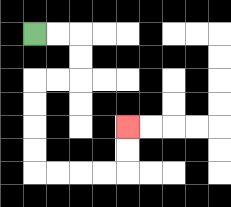{'start': '[1, 1]', 'end': '[5, 5]', 'path_directions': 'R,R,D,D,L,L,D,D,D,D,R,R,R,R,U,U', 'path_coordinates': '[[1, 1], [2, 1], [3, 1], [3, 2], [3, 3], [2, 3], [1, 3], [1, 4], [1, 5], [1, 6], [1, 7], [2, 7], [3, 7], [4, 7], [5, 7], [5, 6], [5, 5]]'}